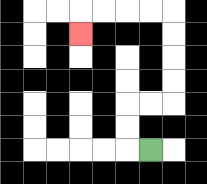{'start': '[6, 6]', 'end': '[3, 1]', 'path_directions': 'L,U,U,R,R,U,U,U,U,L,L,L,L,D', 'path_coordinates': '[[6, 6], [5, 6], [5, 5], [5, 4], [6, 4], [7, 4], [7, 3], [7, 2], [7, 1], [7, 0], [6, 0], [5, 0], [4, 0], [3, 0], [3, 1]]'}